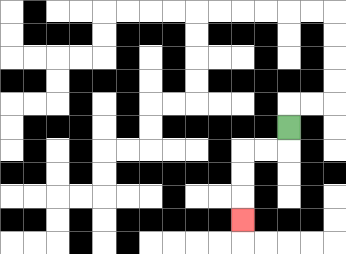{'start': '[12, 5]', 'end': '[10, 9]', 'path_directions': 'D,L,L,D,D,D', 'path_coordinates': '[[12, 5], [12, 6], [11, 6], [10, 6], [10, 7], [10, 8], [10, 9]]'}